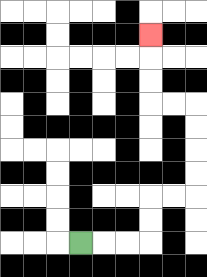{'start': '[3, 10]', 'end': '[6, 1]', 'path_directions': 'R,R,R,U,U,R,R,U,U,U,U,L,L,U,U,U', 'path_coordinates': '[[3, 10], [4, 10], [5, 10], [6, 10], [6, 9], [6, 8], [7, 8], [8, 8], [8, 7], [8, 6], [8, 5], [8, 4], [7, 4], [6, 4], [6, 3], [6, 2], [6, 1]]'}